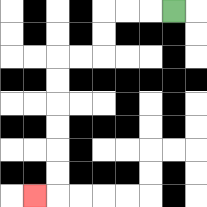{'start': '[7, 0]', 'end': '[1, 8]', 'path_directions': 'L,L,L,D,D,L,L,D,D,D,D,D,D,L', 'path_coordinates': '[[7, 0], [6, 0], [5, 0], [4, 0], [4, 1], [4, 2], [3, 2], [2, 2], [2, 3], [2, 4], [2, 5], [2, 6], [2, 7], [2, 8], [1, 8]]'}